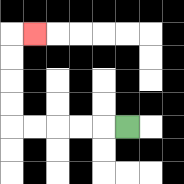{'start': '[5, 5]', 'end': '[1, 1]', 'path_directions': 'L,L,L,L,L,U,U,U,U,R', 'path_coordinates': '[[5, 5], [4, 5], [3, 5], [2, 5], [1, 5], [0, 5], [0, 4], [0, 3], [0, 2], [0, 1], [1, 1]]'}